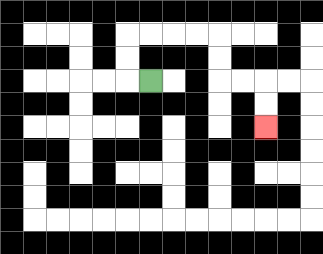{'start': '[6, 3]', 'end': '[11, 5]', 'path_directions': 'L,U,U,R,R,R,R,D,D,R,R,D,D', 'path_coordinates': '[[6, 3], [5, 3], [5, 2], [5, 1], [6, 1], [7, 1], [8, 1], [9, 1], [9, 2], [9, 3], [10, 3], [11, 3], [11, 4], [11, 5]]'}